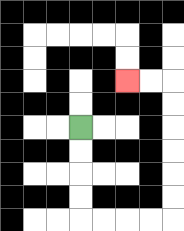{'start': '[3, 5]', 'end': '[5, 3]', 'path_directions': 'D,D,D,D,R,R,R,R,U,U,U,U,U,U,L,L', 'path_coordinates': '[[3, 5], [3, 6], [3, 7], [3, 8], [3, 9], [4, 9], [5, 9], [6, 9], [7, 9], [7, 8], [7, 7], [7, 6], [7, 5], [7, 4], [7, 3], [6, 3], [5, 3]]'}